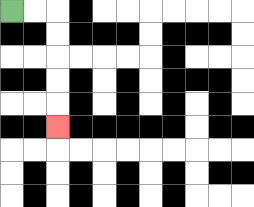{'start': '[0, 0]', 'end': '[2, 5]', 'path_directions': 'R,R,D,D,D,D,D', 'path_coordinates': '[[0, 0], [1, 0], [2, 0], [2, 1], [2, 2], [2, 3], [2, 4], [2, 5]]'}